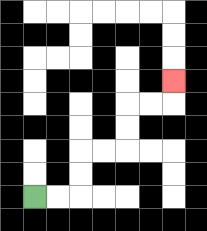{'start': '[1, 8]', 'end': '[7, 3]', 'path_directions': 'R,R,U,U,R,R,U,U,R,R,U', 'path_coordinates': '[[1, 8], [2, 8], [3, 8], [3, 7], [3, 6], [4, 6], [5, 6], [5, 5], [5, 4], [6, 4], [7, 4], [7, 3]]'}